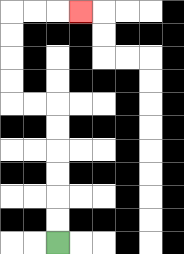{'start': '[2, 10]', 'end': '[3, 0]', 'path_directions': 'U,U,U,U,U,U,L,L,U,U,U,U,R,R,R', 'path_coordinates': '[[2, 10], [2, 9], [2, 8], [2, 7], [2, 6], [2, 5], [2, 4], [1, 4], [0, 4], [0, 3], [0, 2], [0, 1], [0, 0], [1, 0], [2, 0], [3, 0]]'}